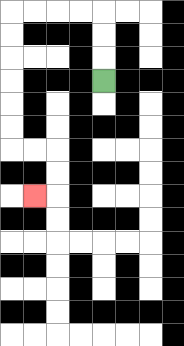{'start': '[4, 3]', 'end': '[1, 8]', 'path_directions': 'U,U,U,L,L,L,L,D,D,D,D,D,D,R,R,D,D,L', 'path_coordinates': '[[4, 3], [4, 2], [4, 1], [4, 0], [3, 0], [2, 0], [1, 0], [0, 0], [0, 1], [0, 2], [0, 3], [0, 4], [0, 5], [0, 6], [1, 6], [2, 6], [2, 7], [2, 8], [1, 8]]'}